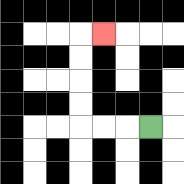{'start': '[6, 5]', 'end': '[4, 1]', 'path_directions': 'L,L,L,U,U,U,U,R', 'path_coordinates': '[[6, 5], [5, 5], [4, 5], [3, 5], [3, 4], [3, 3], [3, 2], [3, 1], [4, 1]]'}